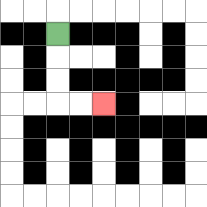{'start': '[2, 1]', 'end': '[4, 4]', 'path_directions': 'D,D,D,R,R', 'path_coordinates': '[[2, 1], [2, 2], [2, 3], [2, 4], [3, 4], [4, 4]]'}